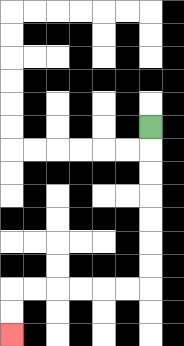{'start': '[6, 5]', 'end': '[0, 14]', 'path_directions': 'D,D,D,D,D,D,D,L,L,L,L,L,L,D,D', 'path_coordinates': '[[6, 5], [6, 6], [6, 7], [6, 8], [6, 9], [6, 10], [6, 11], [6, 12], [5, 12], [4, 12], [3, 12], [2, 12], [1, 12], [0, 12], [0, 13], [0, 14]]'}